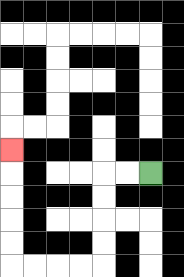{'start': '[6, 7]', 'end': '[0, 6]', 'path_directions': 'L,L,D,D,D,D,L,L,L,L,U,U,U,U,U', 'path_coordinates': '[[6, 7], [5, 7], [4, 7], [4, 8], [4, 9], [4, 10], [4, 11], [3, 11], [2, 11], [1, 11], [0, 11], [0, 10], [0, 9], [0, 8], [0, 7], [0, 6]]'}